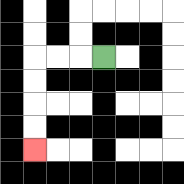{'start': '[4, 2]', 'end': '[1, 6]', 'path_directions': 'L,L,L,D,D,D,D', 'path_coordinates': '[[4, 2], [3, 2], [2, 2], [1, 2], [1, 3], [1, 4], [1, 5], [1, 6]]'}